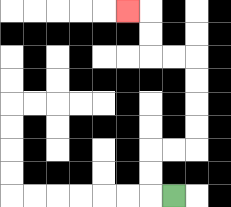{'start': '[7, 8]', 'end': '[5, 0]', 'path_directions': 'L,U,U,R,R,U,U,U,U,L,L,U,U,L', 'path_coordinates': '[[7, 8], [6, 8], [6, 7], [6, 6], [7, 6], [8, 6], [8, 5], [8, 4], [8, 3], [8, 2], [7, 2], [6, 2], [6, 1], [6, 0], [5, 0]]'}